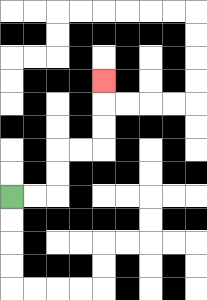{'start': '[0, 8]', 'end': '[4, 3]', 'path_directions': 'R,R,U,U,R,R,U,U,U', 'path_coordinates': '[[0, 8], [1, 8], [2, 8], [2, 7], [2, 6], [3, 6], [4, 6], [4, 5], [4, 4], [4, 3]]'}